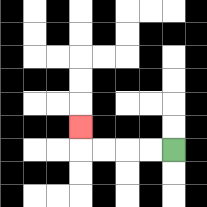{'start': '[7, 6]', 'end': '[3, 5]', 'path_directions': 'L,L,L,L,U', 'path_coordinates': '[[7, 6], [6, 6], [5, 6], [4, 6], [3, 6], [3, 5]]'}